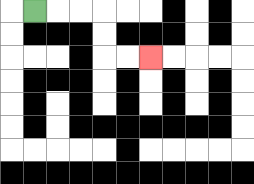{'start': '[1, 0]', 'end': '[6, 2]', 'path_directions': 'R,R,R,D,D,R,R', 'path_coordinates': '[[1, 0], [2, 0], [3, 0], [4, 0], [4, 1], [4, 2], [5, 2], [6, 2]]'}